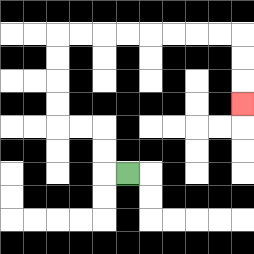{'start': '[5, 7]', 'end': '[10, 4]', 'path_directions': 'L,U,U,L,L,U,U,U,U,R,R,R,R,R,R,R,R,D,D,D', 'path_coordinates': '[[5, 7], [4, 7], [4, 6], [4, 5], [3, 5], [2, 5], [2, 4], [2, 3], [2, 2], [2, 1], [3, 1], [4, 1], [5, 1], [6, 1], [7, 1], [8, 1], [9, 1], [10, 1], [10, 2], [10, 3], [10, 4]]'}